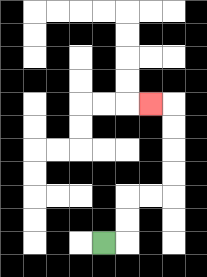{'start': '[4, 10]', 'end': '[6, 4]', 'path_directions': 'R,U,U,R,R,U,U,U,U,L', 'path_coordinates': '[[4, 10], [5, 10], [5, 9], [5, 8], [6, 8], [7, 8], [7, 7], [7, 6], [7, 5], [7, 4], [6, 4]]'}